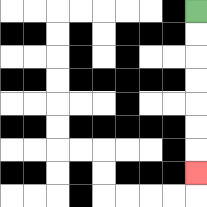{'start': '[8, 0]', 'end': '[8, 7]', 'path_directions': 'D,D,D,D,D,D,D', 'path_coordinates': '[[8, 0], [8, 1], [8, 2], [8, 3], [8, 4], [8, 5], [8, 6], [8, 7]]'}